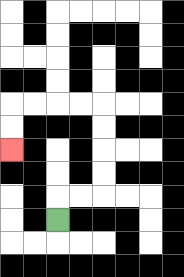{'start': '[2, 9]', 'end': '[0, 6]', 'path_directions': 'U,R,R,U,U,U,U,L,L,L,L,D,D', 'path_coordinates': '[[2, 9], [2, 8], [3, 8], [4, 8], [4, 7], [4, 6], [4, 5], [4, 4], [3, 4], [2, 4], [1, 4], [0, 4], [0, 5], [0, 6]]'}